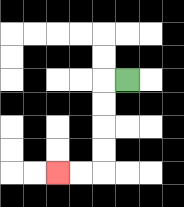{'start': '[5, 3]', 'end': '[2, 7]', 'path_directions': 'L,D,D,D,D,L,L', 'path_coordinates': '[[5, 3], [4, 3], [4, 4], [4, 5], [4, 6], [4, 7], [3, 7], [2, 7]]'}